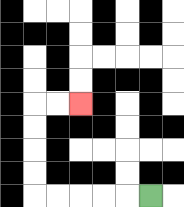{'start': '[6, 8]', 'end': '[3, 4]', 'path_directions': 'L,L,L,L,L,U,U,U,U,R,R', 'path_coordinates': '[[6, 8], [5, 8], [4, 8], [3, 8], [2, 8], [1, 8], [1, 7], [1, 6], [1, 5], [1, 4], [2, 4], [3, 4]]'}